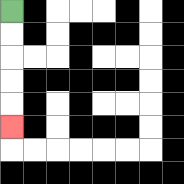{'start': '[0, 0]', 'end': '[0, 5]', 'path_directions': 'D,D,D,D,D', 'path_coordinates': '[[0, 0], [0, 1], [0, 2], [0, 3], [0, 4], [0, 5]]'}